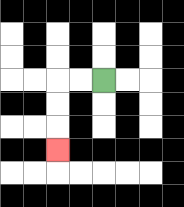{'start': '[4, 3]', 'end': '[2, 6]', 'path_directions': 'L,L,D,D,D', 'path_coordinates': '[[4, 3], [3, 3], [2, 3], [2, 4], [2, 5], [2, 6]]'}